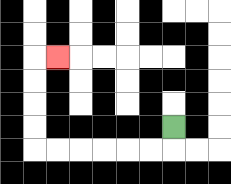{'start': '[7, 5]', 'end': '[2, 2]', 'path_directions': 'D,L,L,L,L,L,L,U,U,U,U,R', 'path_coordinates': '[[7, 5], [7, 6], [6, 6], [5, 6], [4, 6], [3, 6], [2, 6], [1, 6], [1, 5], [1, 4], [1, 3], [1, 2], [2, 2]]'}